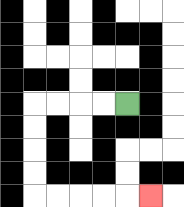{'start': '[5, 4]', 'end': '[6, 8]', 'path_directions': 'L,L,L,L,D,D,D,D,R,R,R,R,R', 'path_coordinates': '[[5, 4], [4, 4], [3, 4], [2, 4], [1, 4], [1, 5], [1, 6], [1, 7], [1, 8], [2, 8], [3, 8], [4, 8], [5, 8], [6, 8]]'}